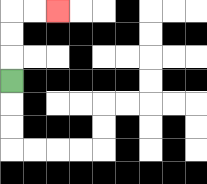{'start': '[0, 3]', 'end': '[2, 0]', 'path_directions': 'U,U,U,R,R', 'path_coordinates': '[[0, 3], [0, 2], [0, 1], [0, 0], [1, 0], [2, 0]]'}